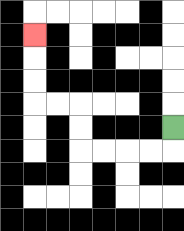{'start': '[7, 5]', 'end': '[1, 1]', 'path_directions': 'D,L,L,L,L,U,U,L,L,U,U,U', 'path_coordinates': '[[7, 5], [7, 6], [6, 6], [5, 6], [4, 6], [3, 6], [3, 5], [3, 4], [2, 4], [1, 4], [1, 3], [1, 2], [1, 1]]'}